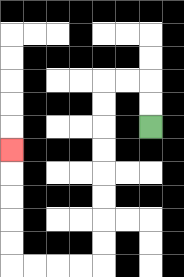{'start': '[6, 5]', 'end': '[0, 6]', 'path_directions': 'U,U,L,L,D,D,D,D,D,D,D,D,L,L,L,L,U,U,U,U,U', 'path_coordinates': '[[6, 5], [6, 4], [6, 3], [5, 3], [4, 3], [4, 4], [4, 5], [4, 6], [4, 7], [4, 8], [4, 9], [4, 10], [4, 11], [3, 11], [2, 11], [1, 11], [0, 11], [0, 10], [0, 9], [0, 8], [0, 7], [0, 6]]'}